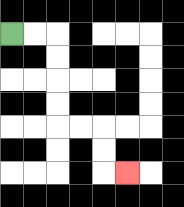{'start': '[0, 1]', 'end': '[5, 7]', 'path_directions': 'R,R,D,D,D,D,R,R,D,D,R', 'path_coordinates': '[[0, 1], [1, 1], [2, 1], [2, 2], [2, 3], [2, 4], [2, 5], [3, 5], [4, 5], [4, 6], [4, 7], [5, 7]]'}